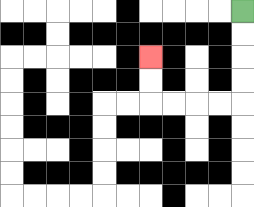{'start': '[10, 0]', 'end': '[6, 2]', 'path_directions': 'D,D,D,D,L,L,L,L,U,U', 'path_coordinates': '[[10, 0], [10, 1], [10, 2], [10, 3], [10, 4], [9, 4], [8, 4], [7, 4], [6, 4], [6, 3], [6, 2]]'}